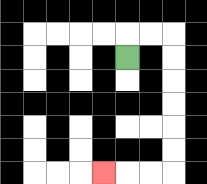{'start': '[5, 2]', 'end': '[4, 7]', 'path_directions': 'U,R,R,D,D,D,D,D,D,L,L,L', 'path_coordinates': '[[5, 2], [5, 1], [6, 1], [7, 1], [7, 2], [7, 3], [7, 4], [7, 5], [7, 6], [7, 7], [6, 7], [5, 7], [4, 7]]'}